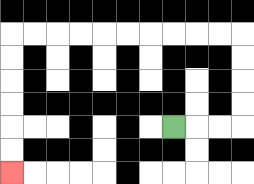{'start': '[7, 5]', 'end': '[0, 7]', 'path_directions': 'R,R,R,U,U,U,U,L,L,L,L,L,L,L,L,L,L,D,D,D,D,D,D', 'path_coordinates': '[[7, 5], [8, 5], [9, 5], [10, 5], [10, 4], [10, 3], [10, 2], [10, 1], [9, 1], [8, 1], [7, 1], [6, 1], [5, 1], [4, 1], [3, 1], [2, 1], [1, 1], [0, 1], [0, 2], [0, 3], [0, 4], [0, 5], [0, 6], [0, 7]]'}